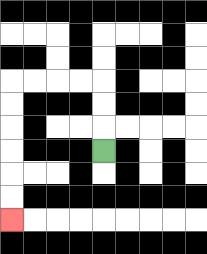{'start': '[4, 6]', 'end': '[0, 9]', 'path_directions': 'U,U,U,L,L,L,L,D,D,D,D,D,D', 'path_coordinates': '[[4, 6], [4, 5], [4, 4], [4, 3], [3, 3], [2, 3], [1, 3], [0, 3], [0, 4], [0, 5], [0, 6], [0, 7], [0, 8], [0, 9]]'}